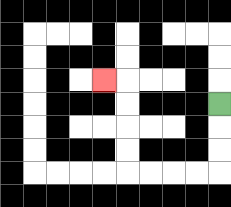{'start': '[9, 4]', 'end': '[4, 3]', 'path_directions': 'D,D,D,L,L,L,L,U,U,U,U,L', 'path_coordinates': '[[9, 4], [9, 5], [9, 6], [9, 7], [8, 7], [7, 7], [6, 7], [5, 7], [5, 6], [5, 5], [5, 4], [5, 3], [4, 3]]'}